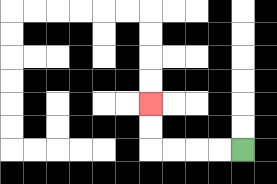{'start': '[10, 6]', 'end': '[6, 4]', 'path_directions': 'L,L,L,L,U,U', 'path_coordinates': '[[10, 6], [9, 6], [8, 6], [7, 6], [6, 6], [6, 5], [6, 4]]'}